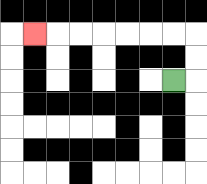{'start': '[7, 3]', 'end': '[1, 1]', 'path_directions': 'R,U,U,L,L,L,L,L,L,L', 'path_coordinates': '[[7, 3], [8, 3], [8, 2], [8, 1], [7, 1], [6, 1], [5, 1], [4, 1], [3, 1], [2, 1], [1, 1]]'}